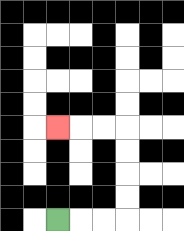{'start': '[2, 9]', 'end': '[2, 5]', 'path_directions': 'R,R,R,U,U,U,U,L,L,L', 'path_coordinates': '[[2, 9], [3, 9], [4, 9], [5, 9], [5, 8], [5, 7], [5, 6], [5, 5], [4, 5], [3, 5], [2, 5]]'}